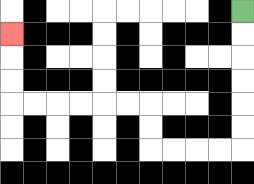{'start': '[10, 0]', 'end': '[0, 1]', 'path_directions': 'D,D,D,D,D,D,L,L,L,L,U,U,L,L,L,L,L,L,U,U,U', 'path_coordinates': '[[10, 0], [10, 1], [10, 2], [10, 3], [10, 4], [10, 5], [10, 6], [9, 6], [8, 6], [7, 6], [6, 6], [6, 5], [6, 4], [5, 4], [4, 4], [3, 4], [2, 4], [1, 4], [0, 4], [0, 3], [0, 2], [0, 1]]'}